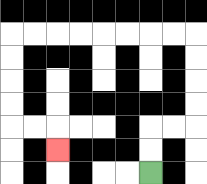{'start': '[6, 7]', 'end': '[2, 6]', 'path_directions': 'U,U,R,R,U,U,U,U,L,L,L,L,L,L,L,L,D,D,D,D,R,R,D', 'path_coordinates': '[[6, 7], [6, 6], [6, 5], [7, 5], [8, 5], [8, 4], [8, 3], [8, 2], [8, 1], [7, 1], [6, 1], [5, 1], [4, 1], [3, 1], [2, 1], [1, 1], [0, 1], [0, 2], [0, 3], [0, 4], [0, 5], [1, 5], [2, 5], [2, 6]]'}